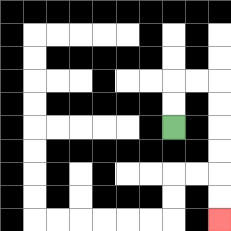{'start': '[7, 5]', 'end': '[9, 9]', 'path_directions': 'U,U,R,R,D,D,D,D,D,D', 'path_coordinates': '[[7, 5], [7, 4], [7, 3], [8, 3], [9, 3], [9, 4], [9, 5], [9, 6], [9, 7], [9, 8], [9, 9]]'}